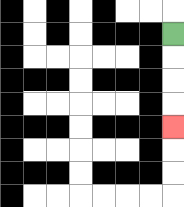{'start': '[7, 1]', 'end': '[7, 5]', 'path_directions': 'D,D,D,D', 'path_coordinates': '[[7, 1], [7, 2], [7, 3], [7, 4], [7, 5]]'}